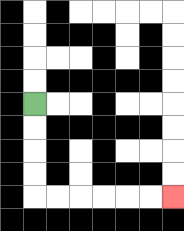{'start': '[1, 4]', 'end': '[7, 8]', 'path_directions': 'D,D,D,D,R,R,R,R,R,R', 'path_coordinates': '[[1, 4], [1, 5], [1, 6], [1, 7], [1, 8], [2, 8], [3, 8], [4, 8], [5, 8], [6, 8], [7, 8]]'}